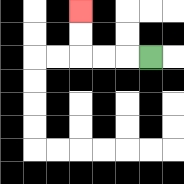{'start': '[6, 2]', 'end': '[3, 0]', 'path_directions': 'L,L,L,U,U', 'path_coordinates': '[[6, 2], [5, 2], [4, 2], [3, 2], [3, 1], [3, 0]]'}